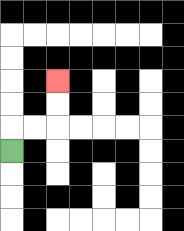{'start': '[0, 6]', 'end': '[2, 3]', 'path_directions': 'U,R,R,U,U', 'path_coordinates': '[[0, 6], [0, 5], [1, 5], [2, 5], [2, 4], [2, 3]]'}